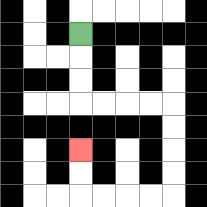{'start': '[3, 1]', 'end': '[3, 6]', 'path_directions': 'D,D,D,R,R,R,R,D,D,D,D,L,L,L,L,U,U', 'path_coordinates': '[[3, 1], [3, 2], [3, 3], [3, 4], [4, 4], [5, 4], [6, 4], [7, 4], [7, 5], [7, 6], [7, 7], [7, 8], [6, 8], [5, 8], [4, 8], [3, 8], [3, 7], [3, 6]]'}